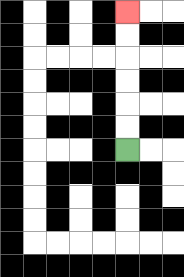{'start': '[5, 6]', 'end': '[5, 0]', 'path_directions': 'U,U,U,U,U,U', 'path_coordinates': '[[5, 6], [5, 5], [5, 4], [5, 3], [5, 2], [5, 1], [5, 0]]'}